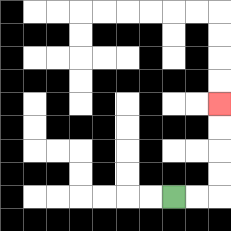{'start': '[7, 8]', 'end': '[9, 4]', 'path_directions': 'R,R,U,U,U,U', 'path_coordinates': '[[7, 8], [8, 8], [9, 8], [9, 7], [9, 6], [9, 5], [9, 4]]'}